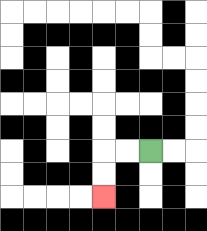{'start': '[6, 6]', 'end': '[4, 8]', 'path_directions': 'L,L,D,D', 'path_coordinates': '[[6, 6], [5, 6], [4, 6], [4, 7], [4, 8]]'}